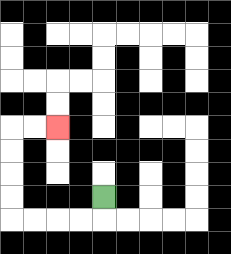{'start': '[4, 8]', 'end': '[2, 5]', 'path_directions': 'D,L,L,L,L,U,U,U,U,R,R', 'path_coordinates': '[[4, 8], [4, 9], [3, 9], [2, 9], [1, 9], [0, 9], [0, 8], [0, 7], [0, 6], [0, 5], [1, 5], [2, 5]]'}